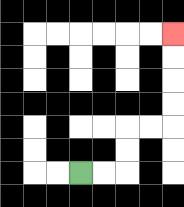{'start': '[3, 7]', 'end': '[7, 1]', 'path_directions': 'R,R,U,U,R,R,U,U,U,U', 'path_coordinates': '[[3, 7], [4, 7], [5, 7], [5, 6], [5, 5], [6, 5], [7, 5], [7, 4], [7, 3], [7, 2], [7, 1]]'}